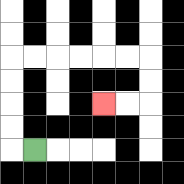{'start': '[1, 6]', 'end': '[4, 4]', 'path_directions': 'L,U,U,U,U,R,R,R,R,R,R,D,D,L,L', 'path_coordinates': '[[1, 6], [0, 6], [0, 5], [0, 4], [0, 3], [0, 2], [1, 2], [2, 2], [3, 2], [4, 2], [5, 2], [6, 2], [6, 3], [6, 4], [5, 4], [4, 4]]'}